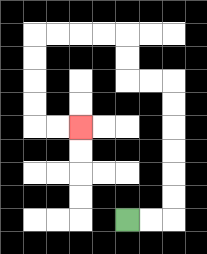{'start': '[5, 9]', 'end': '[3, 5]', 'path_directions': 'R,R,U,U,U,U,U,U,L,L,U,U,L,L,L,L,D,D,D,D,R,R', 'path_coordinates': '[[5, 9], [6, 9], [7, 9], [7, 8], [7, 7], [7, 6], [7, 5], [7, 4], [7, 3], [6, 3], [5, 3], [5, 2], [5, 1], [4, 1], [3, 1], [2, 1], [1, 1], [1, 2], [1, 3], [1, 4], [1, 5], [2, 5], [3, 5]]'}